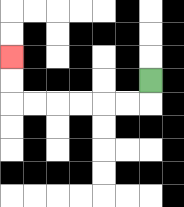{'start': '[6, 3]', 'end': '[0, 2]', 'path_directions': 'D,L,L,L,L,L,L,U,U', 'path_coordinates': '[[6, 3], [6, 4], [5, 4], [4, 4], [3, 4], [2, 4], [1, 4], [0, 4], [0, 3], [0, 2]]'}